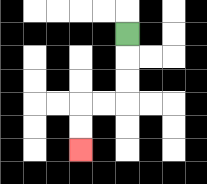{'start': '[5, 1]', 'end': '[3, 6]', 'path_directions': 'D,D,D,L,L,D,D', 'path_coordinates': '[[5, 1], [5, 2], [5, 3], [5, 4], [4, 4], [3, 4], [3, 5], [3, 6]]'}